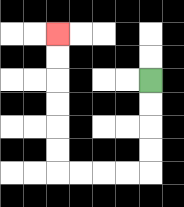{'start': '[6, 3]', 'end': '[2, 1]', 'path_directions': 'D,D,D,D,L,L,L,L,U,U,U,U,U,U', 'path_coordinates': '[[6, 3], [6, 4], [6, 5], [6, 6], [6, 7], [5, 7], [4, 7], [3, 7], [2, 7], [2, 6], [2, 5], [2, 4], [2, 3], [2, 2], [2, 1]]'}